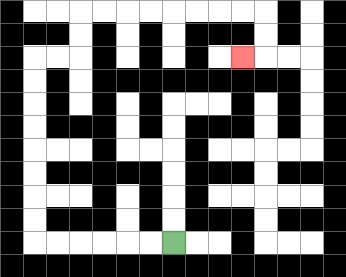{'start': '[7, 10]', 'end': '[10, 2]', 'path_directions': 'L,L,L,L,L,L,U,U,U,U,U,U,U,U,R,R,U,U,R,R,R,R,R,R,R,R,D,D,L', 'path_coordinates': '[[7, 10], [6, 10], [5, 10], [4, 10], [3, 10], [2, 10], [1, 10], [1, 9], [1, 8], [1, 7], [1, 6], [1, 5], [1, 4], [1, 3], [1, 2], [2, 2], [3, 2], [3, 1], [3, 0], [4, 0], [5, 0], [6, 0], [7, 0], [8, 0], [9, 0], [10, 0], [11, 0], [11, 1], [11, 2], [10, 2]]'}